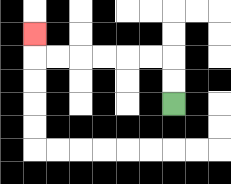{'start': '[7, 4]', 'end': '[1, 1]', 'path_directions': 'U,U,L,L,L,L,L,L,U', 'path_coordinates': '[[7, 4], [7, 3], [7, 2], [6, 2], [5, 2], [4, 2], [3, 2], [2, 2], [1, 2], [1, 1]]'}